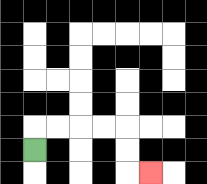{'start': '[1, 6]', 'end': '[6, 7]', 'path_directions': 'U,R,R,R,R,D,D,R', 'path_coordinates': '[[1, 6], [1, 5], [2, 5], [3, 5], [4, 5], [5, 5], [5, 6], [5, 7], [6, 7]]'}